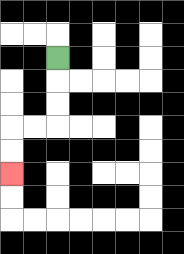{'start': '[2, 2]', 'end': '[0, 7]', 'path_directions': 'D,D,D,L,L,D,D', 'path_coordinates': '[[2, 2], [2, 3], [2, 4], [2, 5], [1, 5], [0, 5], [0, 6], [0, 7]]'}